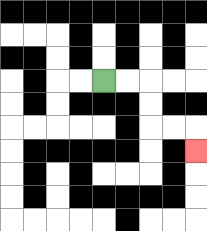{'start': '[4, 3]', 'end': '[8, 6]', 'path_directions': 'R,R,D,D,R,R,D', 'path_coordinates': '[[4, 3], [5, 3], [6, 3], [6, 4], [6, 5], [7, 5], [8, 5], [8, 6]]'}